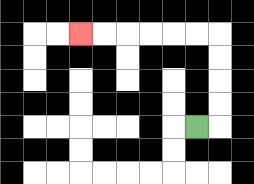{'start': '[8, 5]', 'end': '[3, 1]', 'path_directions': 'R,U,U,U,U,L,L,L,L,L,L', 'path_coordinates': '[[8, 5], [9, 5], [9, 4], [9, 3], [9, 2], [9, 1], [8, 1], [7, 1], [6, 1], [5, 1], [4, 1], [3, 1]]'}